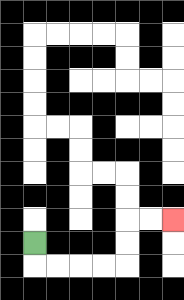{'start': '[1, 10]', 'end': '[7, 9]', 'path_directions': 'D,R,R,R,R,U,U,R,R', 'path_coordinates': '[[1, 10], [1, 11], [2, 11], [3, 11], [4, 11], [5, 11], [5, 10], [5, 9], [6, 9], [7, 9]]'}